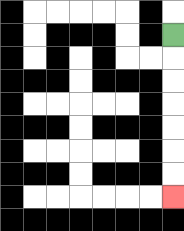{'start': '[7, 1]', 'end': '[7, 8]', 'path_directions': 'D,D,D,D,D,D,D', 'path_coordinates': '[[7, 1], [7, 2], [7, 3], [7, 4], [7, 5], [7, 6], [7, 7], [7, 8]]'}